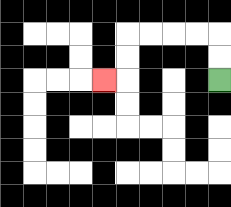{'start': '[9, 3]', 'end': '[4, 3]', 'path_directions': 'U,U,L,L,L,L,D,D,L', 'path_coordinates': '[[9, 3], [9, 2], [9, 1], [8, 1], [7, 1], [6, 1], [5, 1], [5, 2], [5, 3], [4, 3]]'}